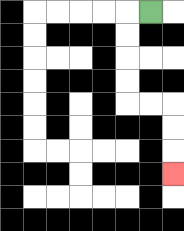{'start': '[6, 0]', 'end': '[7, 7]', 'path_directions': 'L,D,D,D,D,R,R,D,D,D', 'path_coordinates': '[[6, 0], [5, 0], [5, 1], [5, 2], [5, 3], [5, 4], [6, 4], [7, 4], [7, 5], [7, 6], [7, 7]]'}